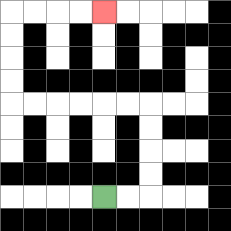{'start': '[4, 8]', 'end': '[4, 0]', 'path_directions': 'R,R,U,U,U,U,L,L,L,L,L,L,U,U,U,U,R,R,R,R', 'path_coordinates': '[[4, 8], [5, 8], [6, 8], [6, 7], [6, 6], [6, 5], [6, 4], [5, 4], [4, 4], [3, 4], [2, 4], [1, 4], [0, 4], [0, 3], [0, 2], [0, 1], [0, 0], [1, 0], [2, 0], [3, 0], [4, 0]]'}